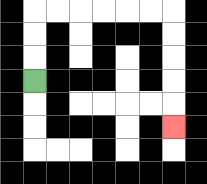{'start': '[1, 3]', 'end': '[7, 5]', 'path_directions': 'U,U,U,R,R,R,R,R,R,D,D,D,D,D', 'path_coordinates': '[[1, 3], [1, 2], [1, 1], [1, 0], [2, 0], [3, 0], [4, 0], [5, 0], [6, 0], [7, 0], [7, 1], [7, 2], [7, 3], [7, 4], [7, 5]]'}